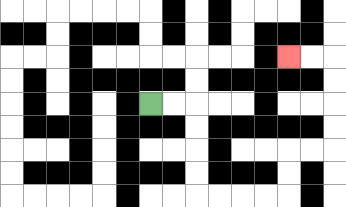{'start': '[6, 4]', 'end': '[12, 2]', 'path_directions': 'R,R,D,D,D,D,R,R,R,R,U,U,R,R,U,U,U,U,L,L', 'path_coordinates': '[[6, 4], [7, 4], [8, 4], [8, 5], [8, 6], [8, 7], [8, 8], [9, 8], [10, 8], [11, 8], [12, 8], [12, 7], [12, 6], [13, 6], [14, 6], [14, 5], [14, 4], [14, 3], [14, 2], [13, 2], [12, 2]]'}